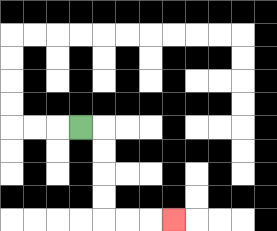{'start': '[3, 5]', 'end': '[7, 9]', 'path_directions': 'R,D,D,D,D,R,R,R', 'path_coordinates': '[[3, 5], [4, 5], [4, 6], [4, 7], [4, 8], [4, 9], [5, 9], [6, 9], [7, 9]]'}